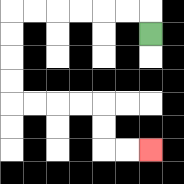{'start': '[6, 1]', 'end': '[6, 6]', 'path_directions': 'U,L,L,L,L,L,L,D,D,D,D,R,R,R,R,D,D,R,R', 'path_coordinates': '[[6, 1], [6, 0], [5, 0], [4, 0], [3, 0], [2, 0], [1, 0], [0, 0], [0, 1], [0, 2], [0, 3], [0, 4], [1, 4], [2, 4], [3, 4], [4, 4], [4, 5], [4, 6], [5, 6], [6, 6]]'}